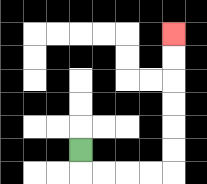{'start': '[3, 6]', 'end': '[7, 1]', 'path_directions': 'D,R,R,R,R,U,U,U,U,U,U', 'path_coordinates': '[[3, 6], [3, 7], [4, 7], [5, 7], [6, 7], [7, 7], [7, 6], [7, 5], [7, 4], [7, 3], [7, 2], [7, 1]]'}